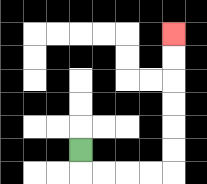{'start': '[3, 6]', 'end': '[7, 1]', 'path_directions': 'D,R,R,R,R,U,U,U,U,U,U', 'path_coordinates': '[[3, 6], [3, 7], [4, 7], [5, 7], [6, 7], [7, 7], [7, 6], [7, 5], [7, 4], [7, 3], [7, 2], [7, 1]]'}